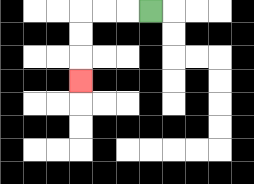{'start': '[6, 0]', 'end': '[3, 3]', 'path_directions': 'L,L,L,D,D,D', 'path_coordinates': '[[6, 0], [5, 0], [4, 0], [3, 0], [3, 1], [3, 2], [3, 3]]'}